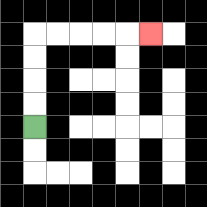{'start': '[1, 5]', 'end': '[6, 1]', 'path_directions': 'U,U,U,U,R,R,R,R,R', 'path_coordinates': '[[1, 5], [1, 4], [1, 3], [1, 2], [1, 1], [2, 1], [3, 1], [4, 1], [5, 1], [6, 1]]'}